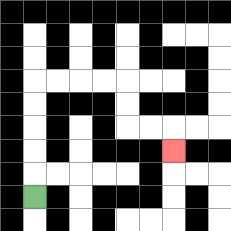{'start': '[1, 8]', 'end': '[7, 6]', 'path_directions': 'U,U,U,U,U,R,R,R,R,D,D,R,R,D', 'path_coordinates': '[[1, 8], [1, 7], [1, 6], [1, 5], [1, 4], [1, 3], [2, 3], [3, 3], [4, 3], [5, 3], [5, 4], [5, 5], [6, 5], [7, 5], [7, 6]]'}